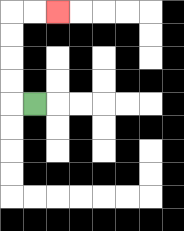{'start': '[1, 4]', 'end': '[2, 0]', 'path_directions': 'L,U,U,U,U,R,R', 'path_coordinates': '[[1, 4], [0, 4], [0, 3], [0, 2], [0, 1], [0, 0], [1, 0], [2, 0]]'}